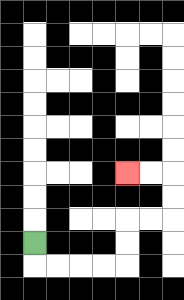{'start': '[1, 10]', 'end': '[5, 7]', 'path_directions': 'D,R,R,R,R,U,U,R,R,U,U,L,L', 'path_coordinates': '[[1, 10], [1, 11], [2, 11], [3, 11], [4, 11], [5, 11], [5, 10], [5, 9], [6, 9], [7, 9], [7, 8], [7, 7], [6, 7], [5, 7]]'}